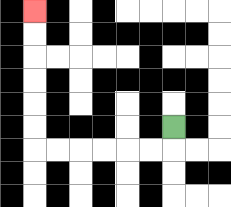{'start': '[7, 5]', 'end': '[1, 0]', 'path_directions': 'D,L,L,L,L,L,L,U,U,U,U,U,U', 'path_coordinates': '[[7, 5], [7, 6], [6, 6], [5, 6], [4, 6], [3, 6], [2, 6], [1, 6], [1, 5], [1, 4], [1, 3], [1, 2], [1, 1], [1, 0]]'}